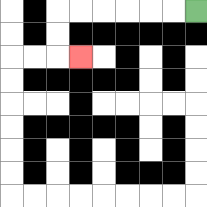{'start': '[8, 0]', 'end': '[3, 2]', 'path_directions': 'L,L,L,L,L,L,D,D,R', 'path_coordinates': '[[8, 0], [7, 0], [6, 0], [5, 0], [4, 0], [3, 0], [2, 0], [2, 1], [2, 2], [3, 2]]'}